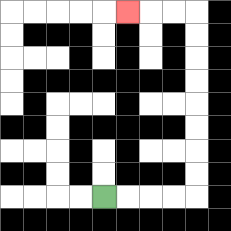{'start': '[4, 8]', 'end': '[5, 0]', 'path_directions': 'R,R,R,R,U,U,U,U,U,U,U,U,L,L,L', 'path_coordinates': '[[4, 8], [5, 8], [6, 8], [7, 8], [8, 8], [8, 7], [8, 6], [8, 5], [8, 4], [8, 3], [8, 2], [8, 1], [8, 0], [7, 0], [6, 0], [5, 0]]'}